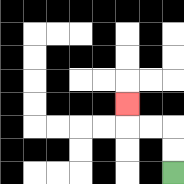{'start': '[7, 7]', 'end': '[5, 4]', 'path_directions': 'U,U,L,L,U', 'path_coordinates': '[[7, 7], [7, 6], [7, 5], [6, 5], [5, 5], [5, 4]]'}